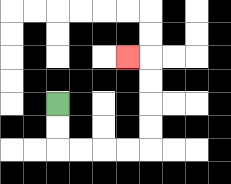{'start': '[2, 4]', 'end': '[5, 2]', 'path_directions': 'D,D,R,R,R,R,U,U,U,U,L', 'path_coordinates': '[[2, 4], [2, 5], [2, 6], [3, 6], [4, 6], [5, 6], [6, 6], [6, 5], [6, 4], [6, 3], [6, 2], [5, 2]]'}